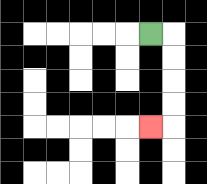{'start': '[6, 1]', 'end': '[6, 5]', 'path_directions': 'R,D,D,D,D,L', 'path_coordinates': '[[6, 1], [7, 1], [7, 2], [7, 3], [7, 4], [7, 5], [6, 5]]'}